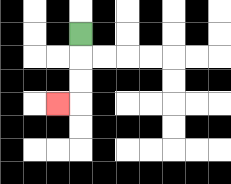{'start': '[3, 1]', 'end': '[2, 4]', 'path_directions': 'D,D,D,L', 'path_coordinates': '[[3, 1], [3, 2], [3, 3], [3, 4], [2, 4]]'}